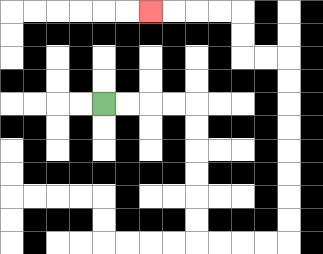{'start': '[4, 4]', 'end': '[6, 0]', 'path_directions': 'R,R,R,R,D,D,D,D,D,D,R,R,R,R,U,U,U,U,U,U,U,U,L,L,U,U,L,L,L,L', 'path_coordinates': '[[4, 4], [5, 4], [6, 4], [7, 4], [8, 4], [8, 5], [8, 6], [8, 7], [8, 8], [8, 9], [8, 10], [9, 10], [10, 10], [11, 10], [12, 10], [12, 9], [12, 8], [12, 7], [12, 6], [12, 5], [12, 4], [12, 3], [12, 2], [11, 2], [10, 2], [10, 1], [10, 0], [9, 0], [8, 0], [7, 0], [6, 0]]'}